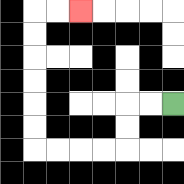{'start': '[7, 4]', 'end': '[3, 0]', 'path_directions': 'L,L,D,D,L,L,L,L,U,U,U,U,U,U,R,R', 'path_coordinates': '[[7, 4], [6, 4], [5, 4], [5, 5], [5, 6], [4, 6], [3, 6], [2, 6], [1, 6], [1, 5], [1, 4], [1, 3], [1, 2], [1, 1], [1, 0], [2, 0], [3, 0]]'}